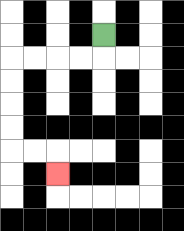{'start': '[4, 1]', 'end': '[2, 7]', 'path_directions': 'D,L,L,L,L,D,D,D,D,R,R,D', 'path_coordinates': '[[4, 1], [4, 2], [3, 2], [2, 2], [1, 2], [0, 2], [0, 3], [0, 4], [0, 5], [0, 6], [1, 6], [2, 6], [2, 7]]'}